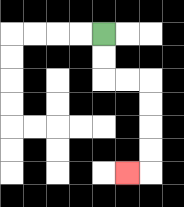{'start': '[4, 1]', 'end': '[5, 7]', 'path_directions': 'D,D,R,R,D,D,D,D,L', 'path_coordinates': '[[4, 1], [4, 2], [4, 3], [5, 3], [6, 3], [6, 4], [6, 5], [6, 6], [6, 7], [5, 7]]'}